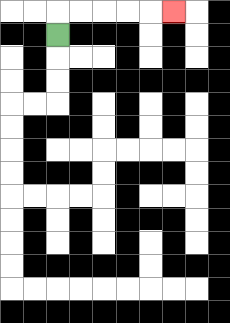{'start': '[2, 1]', 'end': '[7, 0]', 'path_directions': 'U,R,R,R,R,R', 'path_coordinates': '[[2, 1], [2, 0], [3, 0], [4, 0], [5, 0], [6, 0], [7, 0]]'}